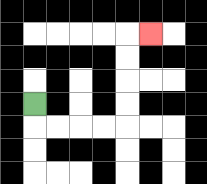{'start': '[1, 4]', 'end': '[6, 1]', 'path_directions': 'D,R,R,R,R,U,U,U,U,R', 'path_coordinates': '[[1, 4], [1, 5], [2, 5], [3, 5], [4, 5], [5, 5], [5, 4], [5, 3], [5, 2], [5, 1], [6, 1]]'}